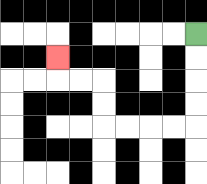{'start': '[8, 1]', 'end': '[2, 2]', 'path_directions': 'D,D,D,D,L,L,L,L,U,U,L,L,U', 'path_coordinates': '[[8, 1], [8, 2], [8, 3], [8, 4], [8, 5], [7, 5], [6, 5], [5, 5], [4, 5], [4, 4], [4, 3], [3, 3], [2, 3], [2, 2]]'}